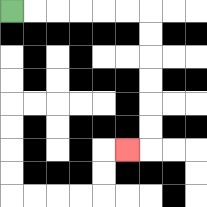{'start': '[0, 0]', 'end': '[5, 6]', 'path_directions': 'R,R,R,R,R,R,D,D,D,D,D,D,L', 'path_coordinates': '[[0, 0], [1, 0], [2, 0], [3, 0], [4, 0], [5, 0], [6, 0], [6, 1], [6, 2], [6, 3], [6, 4], [6, 5], [6, 6], [5, 6]]'}